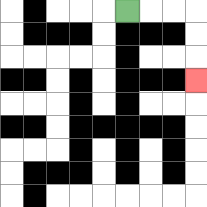{'start': '[5, 0]', 'end': '[8, 3]', 'path_directions': 'R,R,R,D,D,D', 'path_coordinates': '[[5, 0], [6, 0], [7, 0], [8, 0], [8, 1], [8, 2], [8, 3]]'}